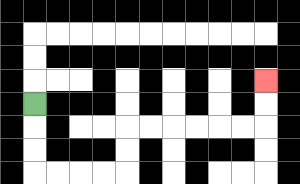{'start': '[1, 4]', 'end': '[11, 3]', 'path_directions': 'D,D,D,R,R,R,R,U,U,R,R,R,R,R,R,U,U', 'path_coordinates': '[[1, 4], [1, 5], [1, 6], [1, 7], [2, 7], [3, 7], [4, 7], [5, 7], [5, 6], [5, 5], [6, 5], [7, 5], [8, 5], [9, 5], [10, 5], [11, 5], [11, 4], [11, 3]]'}